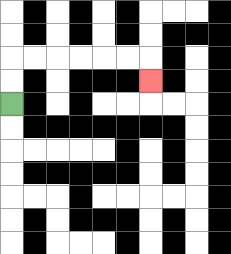{'start': '[0, 4]', 'end': '[6, 3]', 'path_directions': 'U,U,R,R,R,R,R,R,D', 'path_coordinates': '[[0, 4], [0, 3], [0, 2], [1, 2], [2, 2], [3, 2], [4, 2], [5, 2], [6, 2], [6, 3]]'}